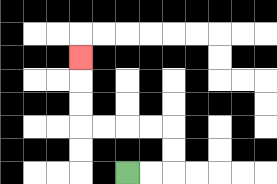{'start': '[5, 7]', 'end': '[3, 2]', 'path_directions': 'R,R,U,U,L,L,L,L,U,U,U', 'path_coordinates': '[[5, 7], [6, 7], [7, 7], [7, 6], [7, 5], [6, 5], [5, 5], [4, 5], [3, 5], [3, 4], [3, 3], [3, 2]]'}